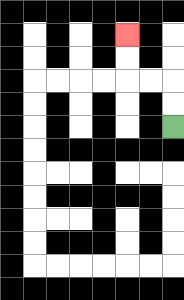{'start': '[7, 5]', 'end': '[5, 1]', 'path_directions': 'U,U,L,L,U,U', 'path_coordinates': '[[7, 5], [7, 4], [7, 3], [6, 3], [5, 3], [5, 2], [5, 1]]'}